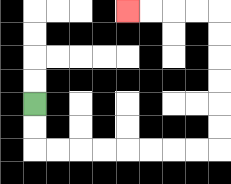{'start': '[1, 4]', 'end': '[5, 0]', 'path_directions': 'D,D,R,R,R,R,R,R,R,R,U,U,U,U,U,U,L,L,L,L', 'path_coordinates': '[[1, 4], [1, 5], [1, 6], [2, 6], [3, 6], [4, 6], [5, 6], [6, 6], [7, 6], [8, 6], [9, 6], [9, 5], [9, 4], [9, 3], [9, 2], [9, 1], [9, 0], [8, 0], [7, 0], [6, 0], [5, 0]]'}